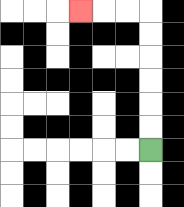{'start': '[6, 6]', 'end': '[3, 0]', 'path_directions': 'U,U,U,U,U,U,L,L,L', 'path_coordinates': '[[6, 6], [6, 5], [6, 4], [6, 3], [6, 2], [6, 1], [6, 0], [5, 0], [4, 0], [3, 0]]'}